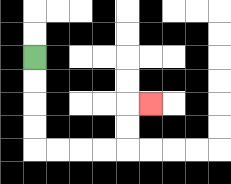{'start': '[1, 2]', 'end': '[6, 4]', 'path_directions': 'D,D,D,D,R,R,R,R,U,U,R', 'path_coordinates': '[[1, 2], [1, 3], [1, 4], [1, 5], [1, 6], [2, 6], [3, 6], [4, 6], [5, 6], [5, 5], [5, 4], [6, 4]]'}